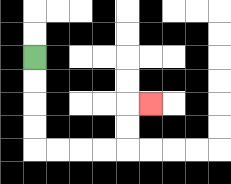{'start': '[1, 2]', 'end': '[6, 4]', 'path_directions': 'D,D,D,D,R,R,R,R,U,U,R', 'path_coordinates': '[[1, 2], [1, 3], [1, 4], [1, 5], [1, 6], [2, 6], [3, 6], [4, 6], [5, 6], [5, 5], [5, 4], [6, 4]]'}